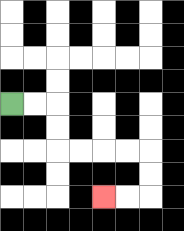{'start': '[0, 4]', 'end': '[4, 8]', 'path_directions': 'R,R,D,D,R,R,R,R,D,D,L,L', 'path_coordinates': '[[0, 4], [1, 4], [2, 4], [2, 5], [2, 6], [3, 6], [4, 6], [5, 6], [6, 6], [6, 7], [6, 8], [5, 8], [4, 8]]'}